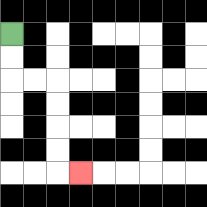{'start': '[0, 1]', 'end': '[3, 7]', 'path_directions': 'D,D,R,R,D,D,D,D,R', 'path_coordinates': '[[0, 1], [0, 2], [0, 3], [1, 3], [2, 3], [2, 4], [2, 5], [2, 6], [2, 7], [3, 7]]'}